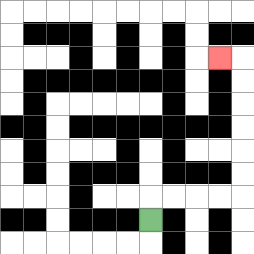{'start': '[6, 9]', 'end': '[9, 2]', 'path_directions': 'U,R,R,R,R,U,U,U,U,U,U,L', 'path_coordinates': '[[6, 9], [6, 8], [7, 8], [8, 8], [9, 8], [10, 8], [10, 7], [10, 6], [10, 5], [10, 4], [10, 3], [10, 2], [9, 2]]'}